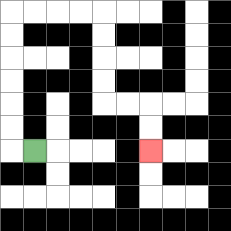{'start': '[1, 6]', 'end': '[6, 6]', 'path_directions': 'L,U,U,U,U,U,U,R,R,R,R,D,D,D,D,R,R,D,D', 'path_coordinates': '[[1, 6], [0, 6], [0, 5], [0, 4], [0, 3], [0, 2], [0, 1], [0, 0], [1, 0], [2, 0], [3, 0], [4, 0], [4, 1], [4, 2], [4, 3], [4, 4], [5, 4], [6, 4], [6, 5], [6, 6]]'}